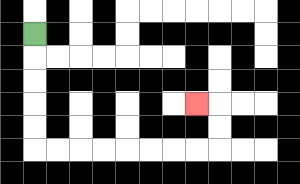{'start': '[1, 1]', 'end': '[8, 4]', 'path_directions': 'D,D,D,D,D,R,R,R,R,R,R,R,R,U,U,L', 'path_coordinates': '[[1, 1], [1, 2], [1, 3], [1, 4], [1, 5], [1, 6], [2, 6], [3, 6], [4, 6], [5, 6], [6, 6], [7, 6], [8, 6], [9, 6], [9, 5], [9, 4], [8, 4]]'}